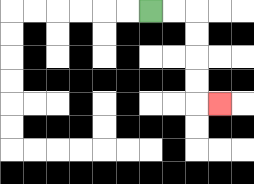{'start': '[6, 0]', 'end': '[9, 4]', 'path_directions': 'R,R,D,D,D,D,R', 'path_coordinates': '[[6, 0], [7, 0], [8, 0], [8, 1], [8, 2], [8, 3], [8, 4], [9, 4]]'}